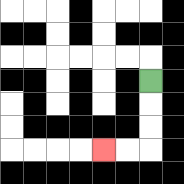{'start': '[6, 3]', 'end': '[4, 6]', 'path_directions': 'D,D,D,L,L', 'path_coordinates': '[[6, 3], [6, 4], [6, 5], [6, 6], [5, 6], [4, 6]]'}